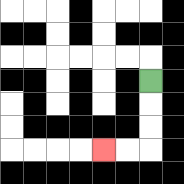{'start': '[6, 3]', 'end': '[4, 6]', 'path_directions': 'D,D,D,L,L', 'path_coordinates': '[[6, 3], [6, 4], [6, 5], [6, 6], [5, 6], [4, 6]]'}